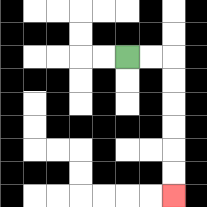{'start': '[5, 2]', 'end': '[7, 8]', 'path_directions': 'R,R,D,D,D,D,D,D', 'path_coordinates': '[[5, 2], [6, 2], [7, 2], [7, 3], [7, 4], [7, 5], [7, 6], [7, 7], [7, 8]]'}